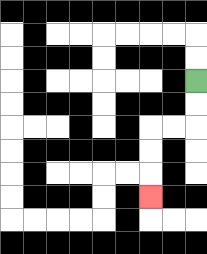{'start': '[8, 3]', 'end': '[6, 8]', 'path_directions': 'D,D,L,L,D,D,D', 'path_coordinates': '[[8, 3], [8, 4], [8, 5], [7, 5], [6, 5], [6, 6], [6, 7], [6, 8]]'}